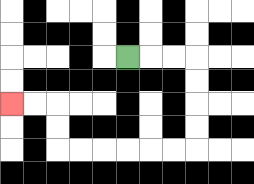{'start': '[5, 2]', 'end': '[0, 4]', 'path_directions': 'R,R,R,D,D,D,D,L,L,L,L,L,L,U,U,L,L', 'path_coordinates': '[[5, 2], [6, 2], [7, 2], [8, 2], [8, 3], [8, 4], [8, 5], [8, 6], [7, 6], [6, 6], [5, 6], [4, 6], [3, 6], [2, 6], [2, 5], [2, 4], [1, 4], [0, 4]]'}